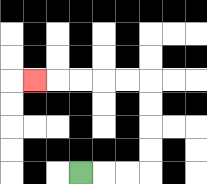{'start': '[3, 7]', 'end': '[1, 3]', 'path_directions': 'R,R,R,U,U,U,U,L,L,L,L,L', 'path_coordinates': '[[3, 7], [4, 7], [5, 7], [6, 7], [6, 6], [6, 5], [6, 4], [6, 3], [5, 3], [4, 3], [3, 3], [2, 3], [1, 3]]'}